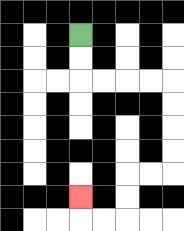{'start': '[3, 1]', 'end': '[3, 8]', 'path_directions': 'D,D,R,R,R,R,D,D,D,D,L,L,D,D,L,L,U', 'path_coordinates': '[[3, 1], [3, 2], [3, 3], [4, 3], [5, 3], [6, 3], [7, 3], [7, 4], [7, 5], [7, 6], [7, 7], [6, 7], [5, 7], [5, 8], [5, 9], [4, 9], [3, 9], [3, 8]]'}